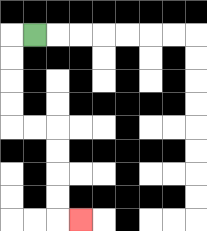{'start': '[1, 1]', 'end': '[3, 9]', 'path_directions': 'L,D,D,D,D,R,R,D,D,D,D,R', 'path_coordinates': '[[1, 1], [0, 1], [0, 2], [0, 3], [0, 4], [0, 5], [1, 5], [2, 5], [2, 6], [2, 7], [2, 8], [2, 9], [3, 9]]'}